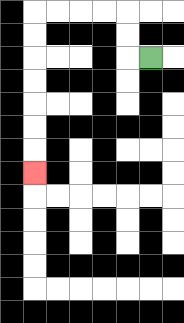{'start': '[6, 2]', 'end': '[1, 7]', 'path_directions': 'L,U,U,L,L,L,L,D,D,D,D,D,D,D', 'path_coordinates': '[[6, 2], [5, 2], [5, 1], [5, 0], [4, 0], [3, 0], [2, 0], [1, 0], [1, 1], [1, 2], [1, 3], [1, 4], [1, 5], [1, 6], [1, 7]]'}